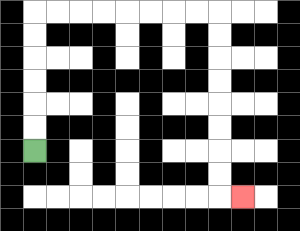{'start': '[1, 6]', 'end': '[10, 8]', 'path_directions': 'U,U,U,U,U,U,R,R,R,R,R,R,R,R,D,D,D,D,D,D,D,D,R', 'path_coordinates': '[[1, 6], [1, 5], [1, 4], [1, 3], [1, 2], [1, 1], [1, 0], [2, 0], [3, 0], [4, 0], [5, 0], [6, 0], [7, 0], [8, 0], [9, 0], [9, 1], [9, 2], [9, 3], [9, 4], [9, 5], [9, 6], [9, 7], [9, 8], [10, 8]]'}